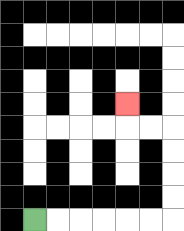{'start': '[1, 9]', 'end': '[5, 4]', 'path_directions': 'R,R,R,R,R,R,U,U,U,U,L,L,U', 'path_coordinates': '[[1, 9], [2, 9], [3, 9], [4, 9], [5, 9], [6, 9], [7, 9], [7, 8], [7, 7], [7, 6], [7, 5], [6, 5], [5, 5], [5, 4]]'}